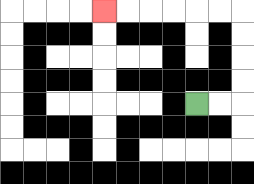{'start': '[8, 4]', 'end': '[4, 0]', 'path_directions': 'R,R,U,U,U,U,L,L,L,L,L,L', 'path_coordinates': '[[8, 4], [9, 4], [10, 4], [10, 3], [10, 2], [10, 1], [10, 0], [9, 0], [8, 0], [7, 0], [6, 0], [5, 0], [4, 0]]'}